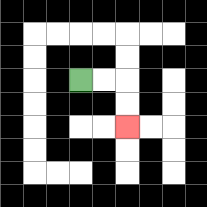{'start': '[3, 3]', 'end': '[5, 5]', 'path_directions': 'R,R,D,D', 'path_coordinates': '[[3, 3], [4, 3], [5, 3], [5, 4], [5, 5]]'}